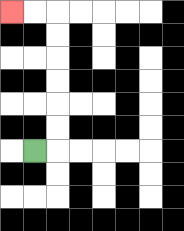{'start': '[1, 6]', 'end': '[0, 0]', 'path_directions': 'R,U,U,U,U,U,U,L,L', 'path_coordinates': '[[1, 6], [2, 6], [2, 5], [2, 4], [2, 3], [2, 2], [2, 1], [2, 0], [1, 0], [0, 0]]'}